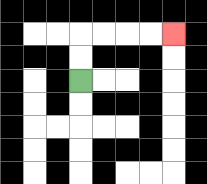{'start': '[3, 3]', 'end': '[7, 1]', 'path_directions': 'U,U,R,R,R,R', 'path_coordinates': '[[3, 3], [3, 2], [3, 1], [4, 1], [5, 1], [6, 1], [7, 1]]'}